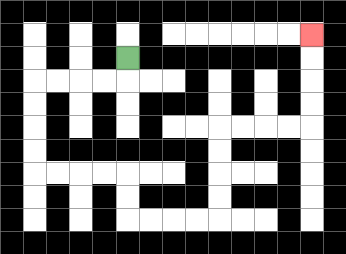{'start': '[5, 2]', 'end': '[13, 1]', 'path_directions': 'D,L,L,L,L,D,D,D,D,R,R,R,R,D,D,R,R,R,R,U,U,U,U,R,R,R,R,U,U,U,U', 'path_coordinates': '[[5, 2], [5, 3], [4, 3], [3, 3], [2, 3], [1, 3], [1, 4], [1, 5], [1, 6], [1, 7], [2, 7], [3, 7], [4, 7], [5, 7], [5, 8], [5, 9], [6, 9], [7, 9], [8, 9], [9, 9], [9, 8], [9, 7], [9, 6], [9, 5], [10, 5], [11, 5], [12, 5], [13, 5], [13, 4], [13, 3], [13, 2], [13, 1]]'}